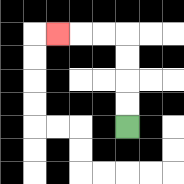{'start': '[5, 5]', 'end': '[2, 1]', 'path_directions': 'U,U,U,U,L,L,L', 'path_coordinates': '[[5, 5], [5, 4], [5, 3], [5, 2], [5, 1], [4, 1], [3, 1], [2, 1]]'}